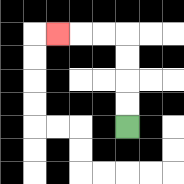{'start': '[5, 5]', 'end': '[2, 1]', 'path_directions': 'U,U,U,U,L,L,L', 'path_coordinates': '[[5, 5], [5, 4], [5, 3], [5, 2], [5, 1], [4, 1], [3, 1], [2, 1]]'}